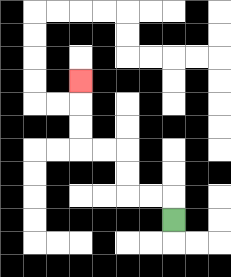{'start': '[7, 9]', 'end': '[3, 3]', 'path_directions': 'U,L,L,U,U,L,L,U,U,U', 'path_coordinates': '[[7, 9], [7, 8], [6, 8], [5, 8], [5, 7], [5, 6], [4, 6], [3, 6], [3, 5], [3, 4], [3, 3]]'}